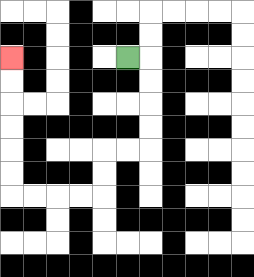{'start': '[5, 2]', 'end': '[0, 2]', 'path_directions': 'R,D,D,D,D,L,L,D,D,L,L,L,L,U,U,U,U,U,U', 'path_coordinates': '[[5, 2], [6, 2], [6, 3], [6, 4], [6, 5], [6, 6], [5, 6], [4, 6], [4, 7], [4, 8], [3, 8], [2, 8], [1, 8], [0, 8], [0, 7], [0, 6], [0, 5], [0, 4], [0, 3], [0, 2]]'}